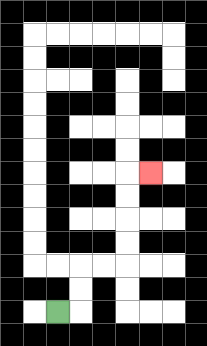{'start': '[2, 13]', 'end': '[6, 7]', 'path_directions': 'R,U,U,R,R,U,U,U,U,R', 'path_coordinates': '[[2, 13], [3, 13], [3, 12], [3, 11], [4, 11], [5, 11], [5, 10], [5, 9], [5, 8], [5, 7], [6, 7]]'}